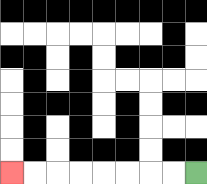{'start': '[8, 7]', 'end': '[0, 7]', 'path_directions': 'L,L,L,L,L,L,L,L', 'path_coordinates': '[[8, 7], [7, 7], [6, 7], [5, 7], [4, 7], [3, 7], [2, 7], [1, 7], [0, 7]]'}